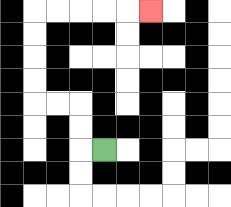{'start': '[4, 6]', 'end': '[6, 0]', 'path_directions': 'L,U,U,L,L,U,U,U,U,R,R,R,R,R', 'path_coordinates': '[[4, 6], [3, 6], [3, 5], [3, 4], [2, 4], [1, 4], [1, 3], [1, 2], [1, 1], [1, 0], [2, 0], [3, 0], [4, 0], [5, 0], [6, 0]]'}